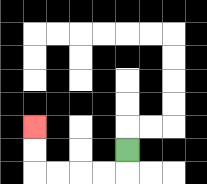{'start': '[5, 6]', 'end': '[1, 5]', 'path_directions': 'D,L,L,L,L,U,U', 'path_coordinates': '[[5, 6], [5, 7], [4, 7], [3, 7], [2, 7], [1, 7], [1, 6], [1, 5]]'}